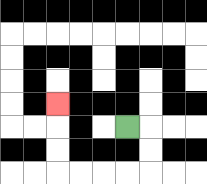{'start': '[5, 5]', 'end': '[2, 4]', 'path_directions': 'R,D,D,L,L,L,L,U,U,U', 'path_coordinates': '[[5, 5], [6, 5], [6, 6], [6, 7], [5, 7], [4, 7], [3, 7], [2, 7], [2, 6], [2, 5], [2, 4]]'}